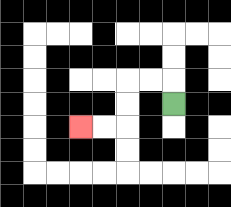{'start': '[7, 4]', 'end': '[3, 5]', 'path_directions': 'U,L,L,D,D,L,L', 'path_coordinates': '[[7, 4], [7, 3], [6, 3], [5, 3], [5, 4], [5, 5], [4, 5], [3, 5]]'}